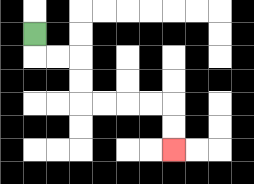{'start': '[1, 1]', 'end': '[7, 6]', 'path_directions': 'D,R,R,D,D,R,R,R,R,D,D', 'path_coordinates': '[[1, 1], [1, 2], [2, 2], [3, 2], [3, 3], [3, 4], [4, 4], [5, 4], [6, 4], [7, 4], [7, 5], [7, 6]]'}